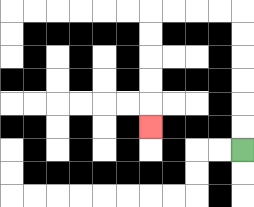{'start': '[10, 6]', 'end': '[6, 5]', 'path_directions': 'U,U,U,U,U,U,L,L,L,L,D,D,D,D,D', 'path_coordinates': '[[10, 6], [10, 5], [10, 4], [10, 3], [10, 2], [10, 1], [10, 0], [9, 0], [8, 0], [7, 0], [6, 0], [6, 1], [6, 2], [6, 3], [6, 4], [6, 5]]'}